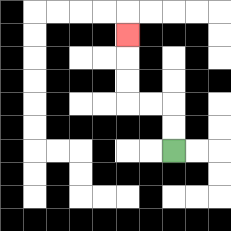{'start': '[7, 6]', 'end': '[5, 1]', 'path_directions': 'U,U,L,L,U,U,U', 'path_coordinates': '[[7, 6], [7, 5], [7, 4], [6, 4], [5, 4], [5, 3], [5, 2], [5, 1]]'}